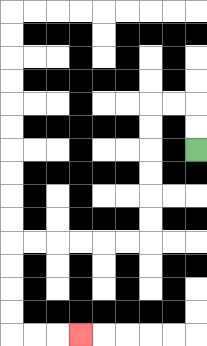{'start': '[8, 6]', 'end': '[3, 14]', 'path_directions': 'U,U,L,L,D,D,D,D,D,D,L,L,L,L,L,L,D,D,D,D,R,R,R', 'path_coordinates': '[[8, 6], [8, 5], [8, 4], [7, 4], [6, 4], [6, 5], [6, 6], [6, 7], [6, 8], [6, 9], [6, 10], [5, 10], [4, 10], [3, 10], [2, 10], [1, 10], [0, 10], [0, 11], [0, 12], [0, 13], [0, 14], [1, 14], [2, 14], [3, 14]]'}